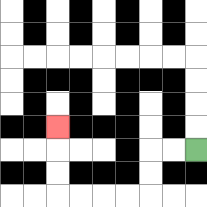{'start': '[8, 6]', 'end': '[2, 5]', 'path_directions': 'L,L,D,D,L,L,L,L,U,U,U', 'path_coordinates': '[[8, 6], [7, 6], [6, 6], [6, 7], [6, 8], [5, 8], [4, 8], [3, 8], [2, 8], [2, 7], [2, 6], [2, 5]]'}